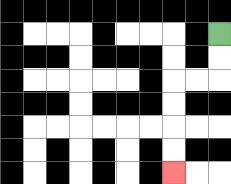{'start': '[9, 1]', 'end': '[7, 7]', 'path_directions': 'D,D,L,L,D,D,D,D', 'path_coordinates': '[[9, 1], [9, 2], [9, 3], [8, 3], [7, 3], [7, 4], [7, 5], [7, 6], [7, 7]]'}